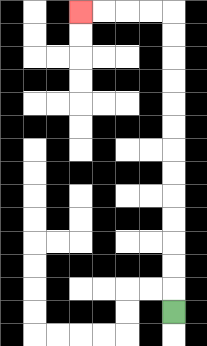{'start': '[7, 13]', 'end': '[3, 0]', 'path_directions': 'U,U,U,U,U,U,U,U,U,U,U,U,U,L,L,L,L', 'path_coordinates': '[[7, 13], [7, 12], [7, 11], [7, 10], [7, 9], [7, 8], [7, 7], [7, 6], [7, 5], [7, 4], [7, 3], [7, 2], [7, 1], [7, 0], [6, 0], [5, 0], [4, 0], [3, 0]]'}